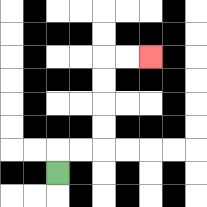{'start': '[2, 7]', 'end': '[6, 2]', 'path_directions': 'U,R,R,U,U,U,U,R,R', 'path_coordinates': '[[2, 7], [2, 6], [3, 6], [4, 6], [4, 5], [4, 4], [4, 3], [4, 2], [5, 2], [6, 2]]'}